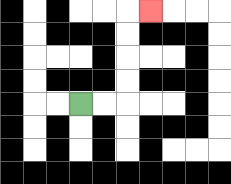{'start': '[3, 4]', 'end': '[6, 0]', 'path_directions': 'R,R,U,U,U,U,R', 'path_coordinates': '[[3, 4], [4, 4], [5, 4], [5, 3], [5, 2], [5, 1], [5, 0], [6, 0]]'}